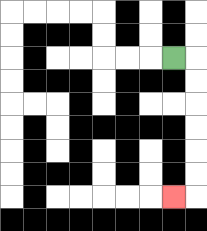{'start': '[7, 2]', 'end': '[7, 8]', 'path_directions': 'R,D,D,D,D,D,D,L', 'path_coordinates': '[[7, 2], [8, 2], [8, 3], [8, 4], [8, 5], [8, 6], [8, 7], [8, 8], [7, 8]]'}